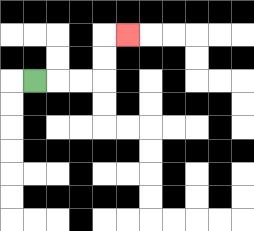{'start': '[1, 3]', 'end': '[5, 1]', 'path_directions': 'R,R,R,U,U,R', 'path_coordinates': '[[1, 3], [2, 3], [3, 3], [4, 3], [4, 2], [4, 1], [5, 1]]'}